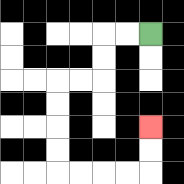{'start': '[6, 1]', 'end': '[6, 5]', 'path_directions': 'L,L,D,D,L,L,D,D,D,D,R,R,R,R,U,U', 'path_coordinates': '[[6, 1], [5, 1], [4, 1], [4, 2], [4, 3], [3, 3], [2, 3], [2, 4], [2, 5], [2, 6], [2, 7], [3, 7], [4, 7], [5, 7], [6, 7], [6, 6], [6, 5]]'}